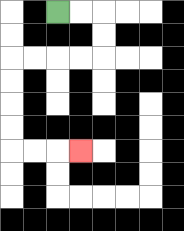{'start': '[2, 0]', 'end': '[3, 6]', 'path_directions': 'R,R,D,D,L,L,L,L,D,D,D,D,R,R,R', 'path_coordinates': '[[2, 0], [3, 0], [4, 0], [4, 1], [4, 2], [3, 2], [2, 2], [1, 2], [0, 2], [0, 3], [0, 4], [0, 5], [0, 6], [1, 6], [2, 6], [3, 6]]'}